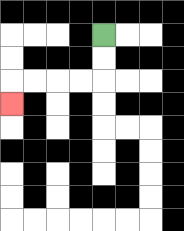{'start': '[4, 1]', 'end': '[0, 4]', 'path_directions': 'D,D,L,L,L,L,D', 'path_coordinates': '[[4, 1], [4, 2], [4, 3], [3, 3], [2, 3], [1, 3], [0, 3], [0, 4]]'}